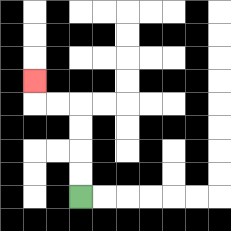{'start': '[3, 8]', 'end': '[1, 3]', 'path_directions': 'U,U,U,U,L,L,U', 'path_coordinates': '[[3, 8], [3, 7], [3, 6], [3, 5], [3, 4], [2, 4], [1, 4], [1, 3]]'}